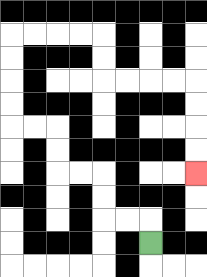{'start': '[6, 10]', 'end': '[8, 7]', 'path_directions': 'U,L,L,U,U,L,L,U,U,L,L,U,U,U,U,R,R,R,R,D,D,R,R,R,R,D,D,D,D', 'path_coordinates': '[[6, 10], [6, 9], [5, 9], [4, 9], [4, 8], [4, 7], [3, 7], [2, 7], [2, 6], [2, 5], [1, 5], [0, 5], [0, 4], [0, 3], [0, 2], [0, 1], [1, 1], [2, 1], [3, 1], [4, 1], [4, 2], [4, 3], [5, 3], [6, 3], [7, 3], [8, 3], [8, 4], [8, 5], [8, 6], [8, 7]]'}